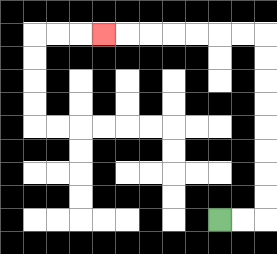{'start': '[9, 9]', 'end': '[4, 1]', 'path_directions': 'R,R,U,U,U,U,U,U,U,U,L,L,L,L,L,L,L', 'path_coordinates': '[[9, 9], [10, 9], [11, 9], [11, 8], [11, 7], [11, 6], [11, 5], [11, 4], [11, 3], [11, 2], [11, 1], [10, 1], [9, 1], [8, 1], [7, 1], [6, 1], [5, 1], [4, 1]]'}